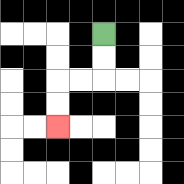{'start': '[4, 1]', 'end': '[2, 5]', 'path_directions': 'D,D,L,L,D,D', 'path_coordinates': '[[4, 1], [4, 2], [4, 3], [3, 3], [2, 3], [2, 4], [2, 5]]'}